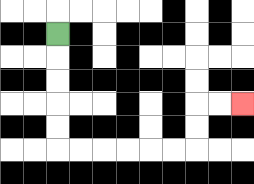{'start': '[2, 1]', 'end': '[10, 4]', 'path_directions': 'D,D,D,D,D,R,R,R,R,R,R,U,U,R,R', 'path_coordinates': '[[2, 1], [2, 2], [2, 3], [2, 4], [2, 5], [2, 6], [3, 6], [4, 6], [5, 6], [6, 6], [7, 6], [8, 6], [8, 5], [8, 4], [9, 4], [10, 4]]'}